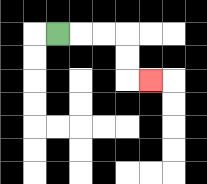{'start': '[2, 1]', 'end': '[6, 3]', 'path_directions': 'R,R,R,D,D,R', 'path_coordinates': '[[2, 1], [3, 1], [4, 1], [5, 1], [5, 2], [5, 3], [6, 3]]'}